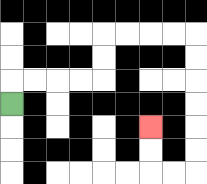{'start': '[0, 4]', 'end': '[6, 5]', 'path_directions': 'U,R,R,R,R,U,U,R,R,R,R,D,D,D,D,D,D,L,L,U,U', 'path_coordinates': '[[0, 4], [0, 3], [1, 3], [2, 3], [3, 3], [4, 3], [4, 2], [4, 1], [5, 1], [6, 1], [7, 1], [8, 1], [8, 2], [8, 3], [8, 4], [8, 5], [8, 6], [8, 7], [7, 7], [6, 7], [6, 6], [6, 5]]'}